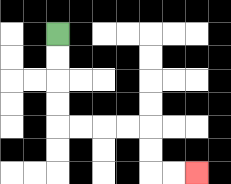{'start': '[2, 1]', 'end': '[8, 7]', 'path_directions': 'D,D,D,D,R,R,R,R,D,D,R,R', 'path_coordinates': '[[2, 1], [2, 2], [2, 3], [2, 4], [2, 5], [3, 5], [4, 5], [5, 5], [6, 5], [6, 6], [6, 7], [7, 7], [8, 7]]'}